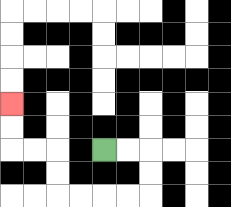{'start': '[4, 6]', 'end': '[0, 4]', 'path_directions': 'R,R,D,D,L,L,L,L,U,U,L,L,U,U', 'path_coordinates': '[[4, 6], [5, 6], [6, 6], [6, 7], [6, 8], [5, 8], [4, 8], [3, 8], [2, 8], [2, 7], [2, 6], [1, 6], [0, 6], [0, 5], [0, 4]]'}